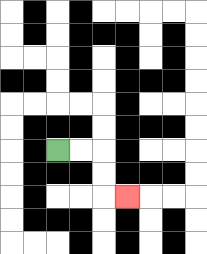{'start': '[2, 6]', 'end': '[5, 8]', 'path_directions': 'R,R,D,D,R', 'path_coordinates': '[[2, 6], [3, 6], [4, 6], [4, 7], [4, 8], [5, 8]]'}